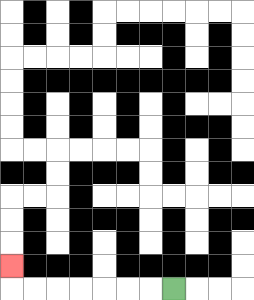{'start': '[7, 12]', 'end': '[0, 11]', 'path_directions': 'L,L,L,L,L,L,L,U', 'path_coordinates': '[[7, 12], [6, 12], [5, 12], [4, 12], [3, 12], [2, 12], [1, 12], [0, 12], [0, 11]]'}